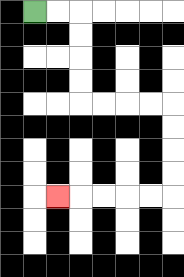{'start': '[1, 0]', 'end': '[2, 8]', 'path_directions': 'R,R,D,D,D,D,R,R,R,R,D,D,D,D,L,L,L,L,L', 'path_coordinates': '[[1, 0], [2, 0], [3, 0], [3, 1], [3, 2], [3, 3], [3, 4], [4, 4], [5, 4], [6, 4], [7, 4], [7, 5], [7, 6], [7, 7], [7, 8], [6, 8], [5, 8], [4, 8], [3, 8], [2, 8]]'}